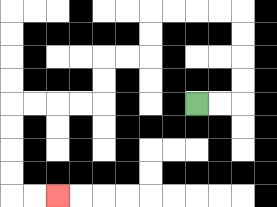{'start': '[8, 4]', 'end': '[2, 8]', 'path_directions': 'R,R,U,U,U,U,L,L,L,L,D,D,L,L,D,D,L,L,L,L,D,D,D,D,R,R', 'path_coordinates': '[[8, 4], [9, 4], [10, 4], [10, 3], [10, 2], [10, 1], [10, 0], [9, 0], [8, 0], [7, 0], [6, 0], [6, 1], [6, 2], [5, 2], [4, 2], [4, 3], [4, 4], [3, 4], [2, 4], [1, 4], [0, 4], [0, 5], [0, 6], [0, 7], [0, 8], [1, 8], [2, 8]]'}